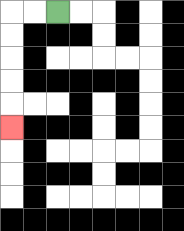{'start': '[2, 0]', 'end': '[0, 5]', 'path_directions': 'L,L,D,D,D,D,D', 'path_coordinates': '[[2, 0], [1, 0], [0, 0], [0, 1], [0, 2], [0, 3], [0, 4], [0, 5]]'}